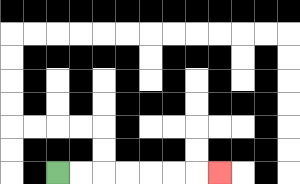{'start': '[2, 7]', 'end': '[9, 7]', 'path_directions': 'R,R,R,R,R,R,R', 'path_coordinates': '[[2, 7], [3, 7], [4, 7], [5, 7], [6, 7], [7, 7], [8, 7], [9, 7]]'}